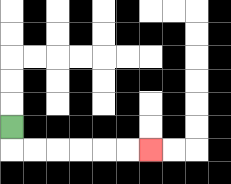{'start': '[0, 5]', 'end': '[6, 6]', 'path_directions': 'D,R,R,R,R,R,R', 'path_coordinates': '[[0, 5], [0, 6], [1, 6], [2, 6], [3, 6], [4, 6], [5, 6], [6, 6]]'}